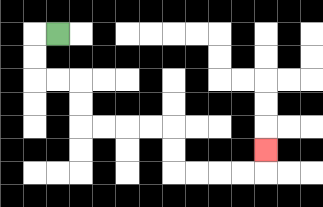{'start': '[2, 1]', 'end': '[11, 6]', 'path_directions': 'L,D,D,R,R,D,D,R,R,R,R,D,D,R,R,R,R,U', 'path_coordinates': '[[2, 1], [1, 1], [1, 2], [1, 3], [2, 3], [3, 3], [3, 4], [3, 5], [4, 5], [5, 5], [6, 5], [7, 5], [7, 6], [7, 7], [8, 7], [9, 7], [10, 7], [11, 7], [11, 6]]'}